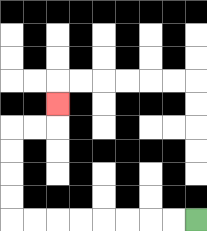{'start': '[8, 9]', 'end': '[2, 4]', 'path_directions': 'L,L,L,L,L,L,L,L,U,U,U,U,R,R,U', 'path_coordinates': '[[8, 9], [7, 9], [6, 9], [5, 9], [4, 9], [3, 9], [2, 9], [1, 9], [0, 9], [0, 8], [0, 7], [0, 6], [0, 5], [1, 5], [2, 5], [2, 4]]'}